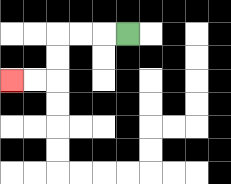{'start': '[5, 1]', 'end': '[0, 3]', 'path_directions': 'L,L,L,D,D,L,L', 'path_coordinates': '[[5, 1], [4, 1], [3, 1], [2, 1], [2, 2], [2, 3], [1, 3], [0, 3]]'}